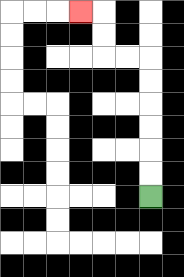{'start': '[6, 8]', 'end': '[3, 0]', 'path_directions': 'U,U,U,U,U,U,L,L,U,U,L', 'path_coordinates': '[[6, 8], [6, 7], [6, 6], [6, 5], [6, 4], [6, 3], [6, 2], [5, 2], [4, 2], [4, 1], [4, 0], [3, 0]]'}